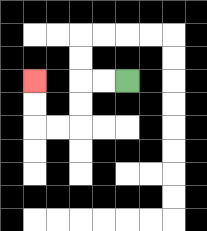{'start': '[5, 3]', 'end': '[1, 3]', 'path_directions': 'L,L,D,D,L,L,U,U', 'path_coordinates': '[[5, 3], [4, 3], [3, 3], [3, 4], [3, 5], [2, 5], [1, 5], [1, 4], [1, 3]]'}